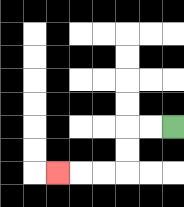{'start': '[7, 5]', 'end': '[2, 7]', 'path_directions': 'L,L,D,D,L,L,L', 'path_coordinates': '[[7, 5], [6, 5], [5, 5], [5, 6], [5, 7], [4, 7], [3, 7], [2, 7]]'}